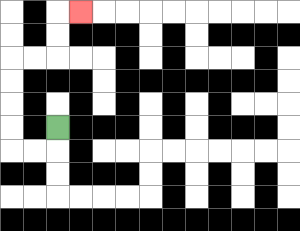{'start': '[2, 5]', 'end': '[3, 0]', 'path_directions': 'D,L,L,U,U,U,U,R,R,U,U,R', 'path_coordinates': '[[2, 5], [2, 6], [1, 6], [0, 6], [0, 5], [0, 4], [0, 3], [0, 2], [1, 2], [2, 2], [2, 1], [2, 0], [3, 0]]'}